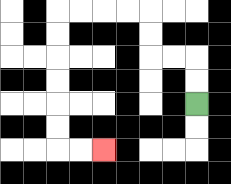{'start': '[8, 4]', 'end': '[4, 6]', 'path_directions': 'U,U,L,L,U,U,L,L,L,L,D,D,D,D,D,D,R,R', 'path_coordinates': '[[8, 4], [8, 3], [8, 2], [7, 2], [6, 2], [6, 1], [6, 0], [5, 0], [4, 0], [3, 0], [2, 0], [2, 1], [2, 2], [2, 3], [2, 4], [2, 5], [2, 6], [3, 6], [4, 6]]'}